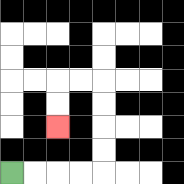{'start': '[0, 7]', 'end': '[2, 5]', 'path_directions': 'R,R,R,R,U,U,U,U,L,L,D,D', 'path_coordinates': '[[0, 7], [1, 7], [2, 7], [3, 7], [4, 7], [4, 6], [4, 5], [4, 4], [4, 3], [3, 3], [2, 3], [2, 4], [2, 5]]'}